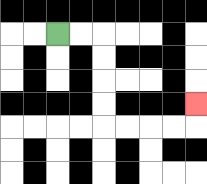{'start': '[2, 1]', 'end': '[8, 4]', 'path_directions': 'R,R,D,D,D,D,R,R,R,R,U', 'path_coordinates': '[[2, 1], [3, 1], [4, 1], [4, 2], [4, 3], [4, 4], [4, 5], [5, 5], [6, 5], [7, 5], [8, 5], [8, 4]]'}